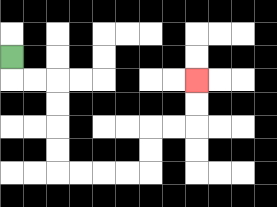{'start': '[0, 2]', 'end': '[8, 3]', 'path_directions': 'D,R,R,D,D,D,D,R,R,R,R,U,U,R,R,U,U', 'path_coordinates': '[[0, 2], [0, 3], [1, 3], [2, 3], [2, 4], [2, 5], [2, 6], [2, 7], [3, 7], [4, 7], [5, 7], [6, 7], [6, 6], [6, 5], [7, 5], [8, 5], [8, 4], [8, 3]]'}